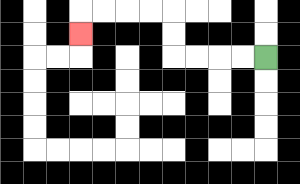{'start': '[11, 2]', 'end': '[3, 1]', 'path_directions': 'L,L,L,L,U,U,L,L,L,L,D', 'path_coordinates': '[[11, 2], [10, 2], [9, 2], [8, 2], [7, 2], [7, 1], [7, 0], [6, 0], [5, 0], [4, 0], [3, 0], [3, 1]]'}